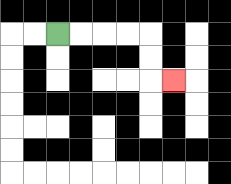{'start': '[2, 1]', 'end': '[7, 3]', 'path_directions': 'R,R,R,R,D,D,R', 'path_coordinates': '[[2, 1], [3, 1], [4, 1], [5, 1], [6, 1], [6, 2], [6, 3], [7, 3]]'}